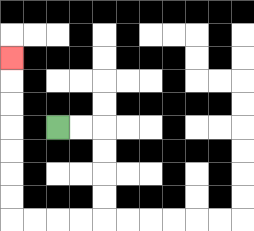{'start': '[2, 5]', 'end': '[0, 2]', 'path_directions': 'R,R,D,D,D,D,L,L,L,L,U,U,U,U,U,U,U', 'path_coordinates': '[[2, 5], [3, 5], [4, 5], [4, 6], [4, 7], [4, 8], [4, 9], [3, 9], [2, 9], [1, 9], [0, 9], [0, 8], [0, 7], [0, 6], [0, 5], [0, 4], [0, 3], [0, 2]]'}